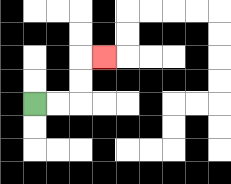{'start': '[1, 4]', 'end': '[4, 2]', 'path_directions': 'R,R,U,U,R', 'path_coordinates': '[[1, 4], [2, 4], [3, 4], [3, 3], [3, 2], [4, 2]]'}